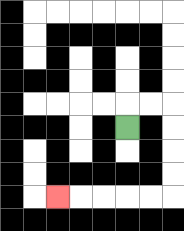{'start': '[5, 5]', 'end': '[2, 8]', 'path_directions': 'U,R,R,D,D,D,D,L,L,L,L,L', 'path_coordinates': '[[5, 5], [5, 4], [6, 4], [7, 4], [7, 5], [7, 6], [7, 7], [7, 8], [6, 8], [5, 8], [4, 8], [3, 8], [2, 8]]'}